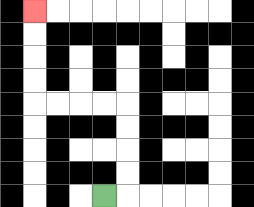{'start': '[4, 8]', 'end': '[1, 0]', 'path_directions': 'R,U,U,U,U,L,L,L,L,U,U,U,U', 'path_coordinates': '[[4, 8], [5, 8], [5, 7], [5, 6], [5, 5], [5, 4], [4, 4], [3, 4], [2, 4], [1, 4], [1, 3], [1, 2], [1, 1], [1, 0]]'}